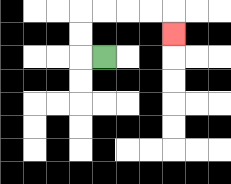{'start': '[4, 2]', 'end': '[7, 1]', 'path_directions': 'L,U,U,R,R,R,R,D', 'path_coordinates': '[[4, 2], [3, 2], [3, 1], [3, 0], [4, 0], [5, 0], [6, 0], [7, 0], [7, 1]]'}